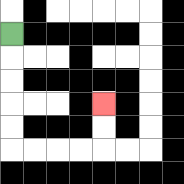{'start': '[0, 1]', 'end': '[4, 4]', 'path_directions': 'D,D,D,D,D,R,R,R,R,U,U', 'path_coordinates': '[[0, 1], [0, 2], [0, 3], [0, 4], [0, 5], [0, 6], [1, 6], [2, 6], [3, 6], [4, 6], [4, 5], [4, 4]]'}